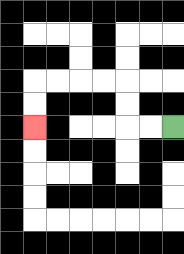{'start': '[7, 5]', 'end': '[1, 5]', 'path_directions': 'L,L,U,U,L,L,L,L,D,D', 'path_coordinates': '[[7, 5], [6, 5], [5, 5], [5, 4], [5, 3], [4, 3], [3, 3], [2, 3], [1, 3], [1, 4], [1, 5]]'}